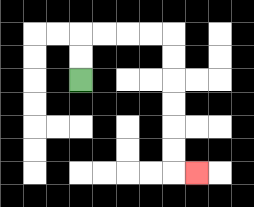{'start': '[3, 3]', 'end': '[8, 7]', 'path_directions': 'U,U,R,R,R,R,D,D,D,D,D,D,R', 'path_coordinates': '[[3, 3], [3, 2], [3, 1], [4, 1], [5, 1], [6, 1], [7, 1], [7, 2], [7, 3], [7, 4], [7, 5], [7, 6], [7, 7], [8, 7]]'}